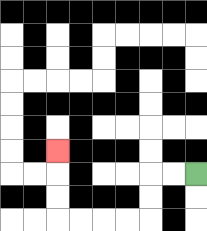{'start': '[8, 7]', 'end': '[2, 6]', 'path_directions': 'L,L,D,D,L,L,L,L,U,U,U', 'path_coordinates': '[[8, 7], [7, 7], [6, 7], [6, 8], [6, 9], [5, 9], [4, 9], [3, 9], [2, 9], [2, 8], [2, 7], [2, 6]]'}